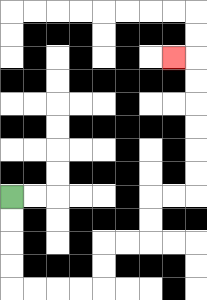{'start': '[0, 8]', 'end': '[7, 2]', 'path_directions': 'D,D,D,D,R,R,R,R,U,U,R,R,U,U,R,R,U,U,U,U,U,U,L', 'path_coordinates': '[[0, 8], [0, 9], [0, 10], [0, 11], [0, 12], [1, 12], [2, 12], [3, 12], [4, 12], [4, 11], [4, 10], [5, 10], [6, 10], [6, 9], [6, 8], [7, 8], [8, 8], [8, 7], [8, 6], [8, 5], [8, 4], [8, 3], [8, 2], [7, 2]]'}